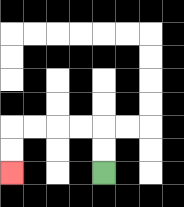{'start': '[4, 7]', 'end': '[0, 7]', 'path_directions': 'U,U,L,L,L,L,D,D', 'path_coordinates': '[[4, 7], [4, 6], [4, 5], [3, 5], [2, 5], [1, 5], [0, 5], [0, 6], [0, 7]]'}